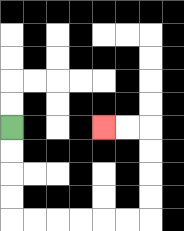{'start': '[0, 5]', 'end': '[4, 5]', 'path_directions': 'D,D,D,D,R,R,R,R,R,R,U,U,U,U,L,L', 'path_coordinates': '[[0, 5], [0, 6], [0, 7], [0, 8], [0, 9], [1, 9], [2, 9], [3, 9], [4, 9], [5, 9], [6, 9], [6, 8], [6, 7], [6, 6], [6, 5], [5, 5], [4, 5]]'}